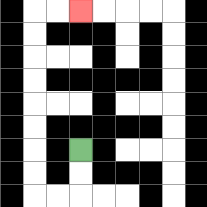{'start': '[3, 6]', 'end': '[3, 0]', 'path_directions': 'D,D,L,L,U,U,U,U,U,U,U,U,R,R', 'path_coordinates': '[[3, 6], [3, 7], [3, 8], [2, 8], [1, 8], [1, 7], [1, 6], [1, 5], [1, 4], [1, 3], [1, 2], [1, 1], [1, 0], [2, 0], [3, 0]]'}